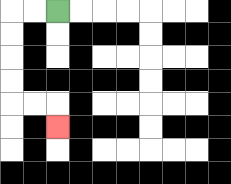{'start': '[2, 0]', 'end': '[2, 5]', 'path_directions': 'L,L,D,D,D,D,R,R,D', 'path_coordinates': '[[2, 0], [1, 0], [0, 0], [0, 1], [0, 2], [0, 3], [0, 4], [1, 4], [2, 4], [2, 5]]'}